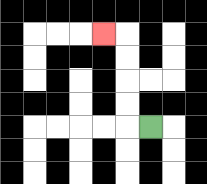{'start': '[6, 5]', 'end': '[4, 1]', 'path_directions': 'L,U,U,U,U,L', 'path_coordinates': '[[6, 5], [5, 5], [5, 4], [5, 3], [5, 2], [5, 1], [4, 1]]'}